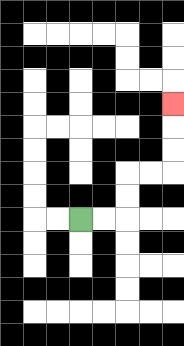{'start': '[3, 9]', 'end': '[7, 4]', 'path_directions': 'R,R,U,U,R,R,U,U,U', 'path_coordinates': '[[3, 9], [4, 9], [5, 9], [5, 8], [5, 7], [6, 7], [7, 7], [7, 6], [7, 5], [7, 4]]'}